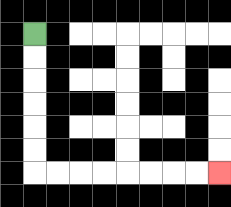{'start': '[1, 1]', 'end': '[9, 7]', 'path_directions': 'D,D,D,D,D,D,R,R,R,R,R,R,R,R', 'path_coordinates': '[[1, 1], [1, 2], [1, 3], [1, 4], [1, 5], [1, 6], [1, 7], [2, 7], [3, 7], [4, 7], [5, 7], [6, 7], [7, 7], [8, 7], [9, 7]]'}